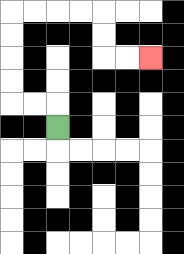{'start': '[2, 5]', 'end': '[6, 2]', 'path_directions': 'U,L,L,U,U,U,U,R,R,R,R,D,D,R,R', 'path_coordinates': '[[2, 5], [2, 4], [1, 4], [0, 4], [0, 3], [0, 2], [0, 1], [0, 0], [1, 0], [2, 0], [3, 0], [4, 0], [4, 1], [4, 2], [5, 2], [6, 2]]'}